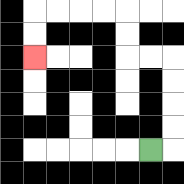{'start': '[6, 6]', 'end': '[1, 2]', 'path_directions': 'R,U,U,U,U,L,L,U,U,L,L,L,L,D,D', 'path_coordinates': '[[6, 6], [7, 6], [7, 5], [7, 4], [7, 3], [7, 2], [6, 2], [5, 2], [5, 1], [5, 0], [4, 0], [3, 0], [2, 0], [1, 0], [1, 1], [1, 2]]'}